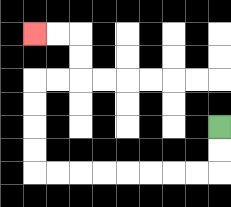{'start': '[9, 5]', 'end': '[1, 1]', 'path_directions': 'D,D,L,L,L,L,L,L,L,L,U,U,U,U,R,R,U,U,L,L', 'path_coordinates': '[[9, 5], [9, 6], [9, 7], [8, 7], [7, 7], [6, 7], [5, 7], [4, 7], [3, 7], [2, 7], [1, 7], [1, 6], [1, 5], [1, 4], [1, 3], [2, 3], [3, 3], [3, 2], [3, 1], [2, 1], [1, 1]]'}